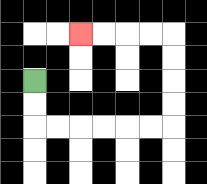{'start': '[1, 3]', 'end': '[3, 1]', 'path_directions': 'D,D,R,R,R,R,R,R,U,U,U,U,L,L,L,L', 'path_coordinates': '[[1, 3], [1, 4], [1, 5], [2, 5], [3, 5], [4, 5], [5, 5], [6, 5], [7, 5], [7, 4], [7, 3], [7, 2], [7, 1], [6, 1], [5, 1], [4, 1], [3, 1]]'}